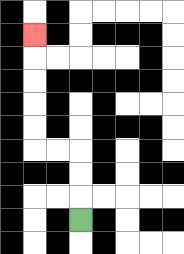{'start': '[3, 9]', 'end': '[1, 1]', 'path_directions': 'U,U,U,L,L,U,U,U,U,U', 'path_coordinates': '[[3, 9], [3, 8], [3, 7], [3, 6], [2, 6], [1, 6], [1, 5], [1, 4], [1, 3], [1, 2], [1, 1]]'}